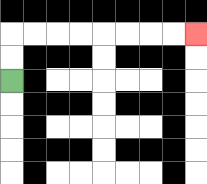{'start': '[0, 3]', 'end': '[8, 1]', 'path_directions': 'U,U,R,R,R,R,R,R,R,R', 'path_coordinates': '[[0, 3], [0, 2], [0, 1], [1, 1], [2, 1], [3, 1], [4, 1], [5, 1], [6, 1], [7, 1], [8, 1]]'}